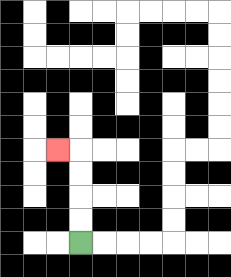{'start': '[3, 10]', 'end': '[2, 6]', 'path_directions': 'U,U,U,U,L', 'path_coordinates': '[[3, 10], [3, 9], [3, 8], [3, 7], [3, 6], [2, 6]]'}